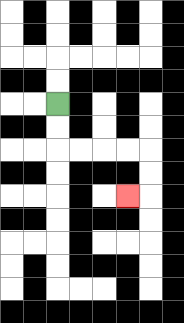{'start': '[2, 4]', 'end': '[5, 8]', 'path_directions': 'D,D,R,R,R,R,D,D,L', 'path_coordinates': '[[2, 4], [2, 5], [2, 6], [3, 6], [4, 6], [5, 6], [6, 6], [6, 7], [6, 8], [5, 8]]'}